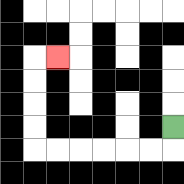{'start': '[7, 5]', 'end': '[2, 2]', 'path_directions': 'D,L,L,L,L,L,L,U,U,U,U,R', 'path_coordinates': '[[7, 5], [7, 6], [6, 6], [5, 6], [4, 6], [3, 6], [2, 6], [1, 6], [1, 5], [1, 4], [1, 3], [1, 2], [2, 2]]'}